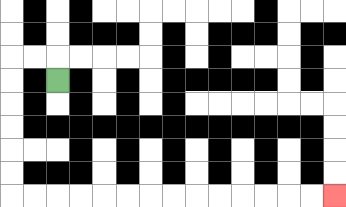{'start': '[2, 3]', 'end': '[14, 8]', 'path_directions': 'U,L,L,D,D,D,D,D,D,R,R,R,R,R,R,R,R,R,R,R,R,R,R', 'path_coordinates': '[[2, 3], [2, 2], [1, 2], [0, 2], [0, 3], [0, 4], [0, 5], [0, 6], [0, 7], [0, 8], [1, 8], [2, 8], [3, 8], [4, 8], [5, 8], [6, 8], [7, 8], [8, 8], [9, 8], [10, 8], [11, 8], [12, 8], [13, 8], [14, 8]]'}